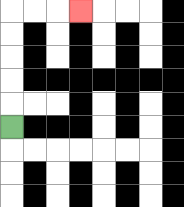{'start': '[0, 5]', 'end': '[3, 0]', 'path_directions': 'U,U,U,U,U,R,R,R', 'path_coordinates': '[[0, 5], [0, 4], [0, 3], [0, 2], [0, 1], [0, 0], [1, 0], [2, 0], [3, 0]]'}